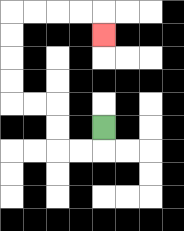{'start': '[4, 5]', 'end': '[4, 1]', 'path_directions': 'D,L,L,U,U,L,L,U,U,U,U,R,R,R,R,D', 'path_coordinates': '[[4, 5], [4, 6], [3, 6], [2, 6], [2, 5], [2, 4], [1, 4], [0, 4], [0, 3], [0, 2], [0, 1], [0, 0], [1, 0], [2, 0], [3, 0], [4, 0], [4, 1]]'}